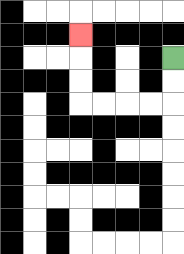{'start': '[7, 2]', 'end': '[3, 1]', 'path_directions': 'D,D,L,L,L,L,U,U,U', 'path_coordinates': '[[7, 2], [7, 3], [7, 4], [6, 4], [5, 4], [4, 4], [3, 4], [3, 3], [3, 2], [3, 1]]'}